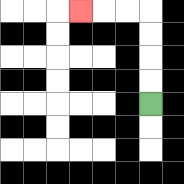{'start': '[6, 4]', 'end': '[3, 0]', 'path_directions': 'U,U,U,U,L,L,L', 'path_coordinates': '[[6, 4], [6, 3], [6, 2], [6, 1], [6, 0], [5, 0], [4, 0], [3, 0]]'}